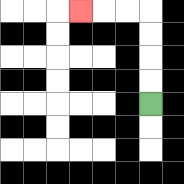{'start': '[6, 4]', 'end': '[3, 0]', 'path_directions': 'U,U,U,U,L,L,L', 'path_coordinates': '[[6, 4], [6, 3], [6, 2], [6, 1], [6, 0], [5, 0], [4, 0], [3, 0]]'}